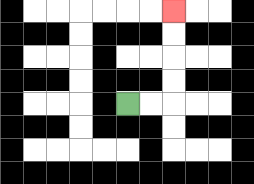{'start': '[5, 4]', 'end': '[7, 0]', 'path_directions': 'R,R,U,U,U,U', 'path_coordinates': '[[5, 4], [6, 4], [7, 4], [7, 3], [7, 2], [7, 1], [7, 0]]'}